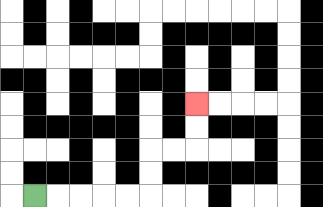{'start': '[1, 8]', 'end': '[8, 4]', 'path_directions': 'R,R,R,R,R,U,U,R,R,U,U', 'path_coordinates': '[[1, 8], [2, 8], [3, 8], [4, 8], [5, 8], [6, 8], [6, 7], [6, 6], [7, 6], [8, 6], [8, 5], [8, 4]]'}